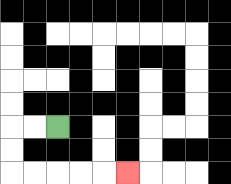{'start': '[2, 5]', 'end': '[5, 7]', 'path_directions': 'L,L,D,D,R,R,R,R,R', 'path_coordinates': '[[2, 5], [1, 5], [0, 5], [0, 6], [0, 7], [1, 7], [2, 7], [3, 7], [4, 7], [5, 7]]'}